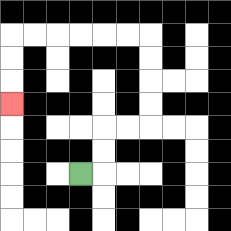{'start': '[3, 7]', 'end': '[0, 4]', 'path_directions': 'R,U,U,R,R,U,U,U,U,L,L,L,L,L,L,D,D,D', 'path_coordinates': '[[3, 7], [4, 7], [4, 6], [4, 5], [5, 5], [6, 5], [6, 4], [6, 3], [6, 2], [6, 1], [5, 1], [4, 1], [3, 1], [2, 1], [1, 1], [0, 1], [0, 2], [0, 3], [0, 4]]'}